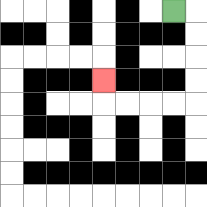{'start': '[7, 0]', 'end': '[4, 3]', 'path_directions': 'R,D,D,D,D,L,L,L,L,U', 'path_coordinates': '[[7, 0], [8, 0], [8, 1], [8, 2], [8, 3], [8, 4], [7, 4], [6, 4], [5, 4], [4, 4], [4, 3]]'}